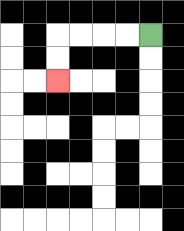{'start': '[6, 1]', 'end': '[2, 3]', 'path_directions': 'L,L,L,L,D,D', 'path_coordinates': '[[6, 1], [5, 1], [4, 1], [3, 1], [2, 1], [2, 2], [2, 3]]'}